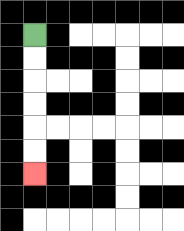{'start': '[1, 1]', 'end': '[1, 7]', 'path_directions': 'D,D,D,D,D,D', 'path_coordinates': '[[1, 1], [1, 2], [1, 3], [1, 4], [1, 5], [1, 6], [1, 7]]'}